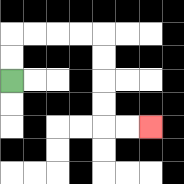{'start': '[0, 3]', 'end': '[6, 5]', 'path_directions': 'U,U,R,R,R,R,D,D,D,D,R,R', 'path_coordinates': '[[0, 3], [0, 2], [0, 1], [1, 1], [2, 1], [3, 1], [4, 1], [4, 2], [4, 3], [4, 4], [4, 5], [5, 5], [6, 5]]'}